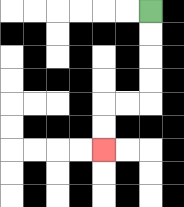{'start': '[6, 0]', 'end': '[4, 6]', 'path_directions': 'D,D,D,D,L,L,D,D', 'path_coordinates': '[[6, 0], [6, 1], [6, 2], [6, 3], [6, 4], [5, 4], [4, 4], [4, 5], [4, 6]]'}